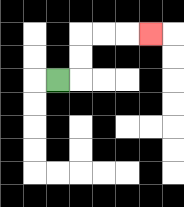{'start': '[2, 3]', 'end': '[6, 1]', 'path_directions': 'R,U,U,R,R,R', 'path_coordinates': '[[2, 3], [3, 3], [3, 2], [3, 1], [4, 1], [5, 1], [6, 1]]'}